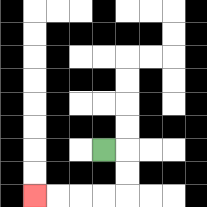{'start': '[4, 6]', 'end': '[1, 8]', 'path_directions': 'R,D,D,L,L,L,L', 'path_coordinates': '[[4, 6], [5, 6], [5, 7], [5, 8], [4, 8], [3, 8], [2, 8], [1, 8]]'}